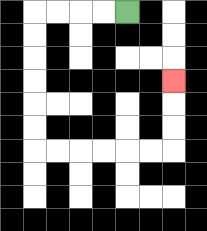{'start': '[5, 0]', 'end': '[7, 3]', 'path_directions': 'L,L,L,L,D,D,D,D,D,D,R,R,R,R,R,R,U,U,U', 'path_coordinates': '[[5, 0], [4, 0], [3, 0], [2, 0], [1, 0], [1, 1], [1, 2], [1, 3], [1, 4], [1, 5], [1, 6], [2, 6], [3, 6], [4, 6], [5, 6], [6, 6], [7, 6], [7, 5], [7, 4], [7, 3]]'}